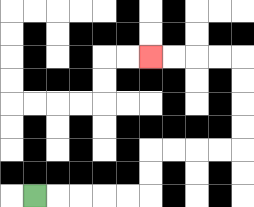{'start': '[1, 8]', 'end': '[6, 2]', 'path_directions': 'R,R,R,R,R,U,U,R,R,R,R,U,U,U,U,L,L,L,L', 'path_coordinates': '[[1, 8], [2, 8], [3, 8], [4, 8], [5, 8], [6, 8], [6, 7], [6, 6], [7, 6], [8, 6], [9, 6], [10, 6], [10, 5], [10, 4], [10, 3], [10, 2], [9, 2], [8, 2], [7, 2], [6, 2]]'}